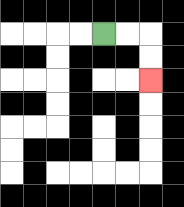{'start': '[4, 1]', 'end': '[6, 3]', 'path_directions': 'R,R,D,D', 'path_coordinates': '[[4, 1], [5, 1], [6, 1], [6, 2], [6, 3]]'}